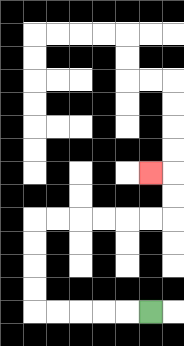{'start': '[6, 13]', 'end': '[6, 7]', 'path_directions': 'L,L,L,L,L,U,U,U,U,R,R,R,R,R,R,U,U,L', 'path_coordinates': '[[6, 13], [5, 13], [4, 13], [3, 13], [2, 13], [1, 13], [1, 12], [1, 11], [1, 10], [1, 9], [2, 9], [3, 9], [4, 9], [5, 9], [6, 9], [7, 9], [7, 8], [7, 7], [6, 7]]'}